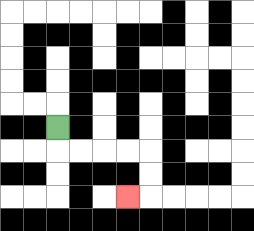{'start': '[2, 5]', 'end': '[5, 8]', 'path_directions': 'D,R,R,R,R,D,D,L', 'path_coordinates': '[[2, 5], [2, 6], [3, 6], [4, 6], [5, 6], [6, 6], [6, 7], [6, 8], [5, 8]]'}